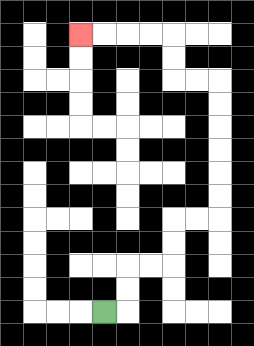{'start': '[4, 13]', 'end': '[3, 1]', 'path_directions': 'R,U,U,R,R,U,U,R,R,U,U,U,U,U,U,L,L,U,U,L,L,L,L', 'path_coordinates': '[[4, 13], [5, 13], [5, 12], [5, 11], [6, 11], [7, 11], [7, 10], [7, 9], [8, 9], [9, 9], [9, 8], [9, 7], [9, 6], [9, 5], [9, 4], [9, 3], [8, 3], [7, 3], [7, 2], [7, 1], [6, 1], [5, 1], [4, 1], [3, 1]]'}